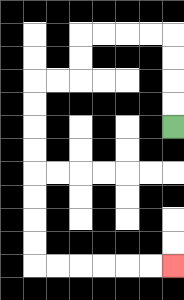{'start': '[7, 5]', 'end': '[7, 11]', 'path_directions': 'U,U,U,U,L,L,L,L,D,D,L,L,D,D,D,D,D,D,D,D,R,R,R,R,R,R', 'path_coordinates': '[[7, 5], [7, 4], [7, 3], [7, 2], [7, 1], [6, 1], [5, 1], [4, 1], [3, 1], [3, 2], [3, 3], [2, 3], [1, 3], [1, 4], [1, 5], [1, 6], [1, 7], [1, 8], [1, 9], [1, 10], [1, 11], [2, 11], [3, 11], [4, 11], [5, 11], [6, 11], [7, 11]]'}